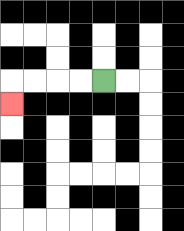{'start': '[4, 3]', 'end': '[0, 4]', 'path_directions': 'L,L,L,L,D', 'path_coordinates': '[[4, 3], [3, 3], [2, 3], [1, 3], [0, 3], [0, 4]]'}